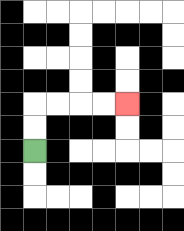{'start': '[1, 6]', 'end': '[5, 4]', 'path_directions': 'U,U,R,R,R,R', 'path_coordinates': '[[1, 6], [1, 5], [1, 4], [2, 4], [3, 4], [4, 4], [5, 4]]'}